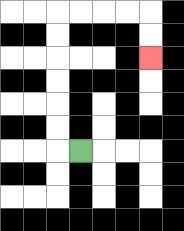{'start': '[3, 6]', 'end': '[6, 2]', 'path_directions': 'L,U,U,U,U,U,U,R,R,R,R,D,D', 'path_coordinates': '[[3, 6], [2, 6], [2, 5], [2, 4], [2, 3], [2, 2], [2, 1], [2, 0], [3, 0], [4, 0], [5, 0], [6, 0], [6, 1], [6, 2]]'}